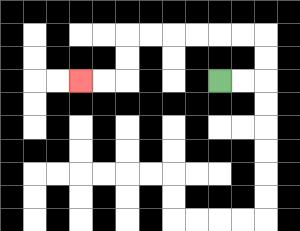{'start': '[9, 3]', 'end': '[3, 3]', 'path_directions': 'R,R,U,U,L,L,L,L,L,L,D,D,L,L', 'path_coordinates': '[[9, 3], [10, 3], [11, 3], [11, 2], [11, 1], [10, 1], [9, 1], [8, 1], [7, 1], [6, 1], [5, 1], [5, 2], [5, 3], [4, 3], [3, 3]]'}